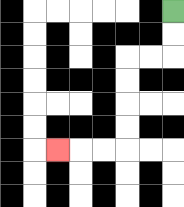{'start': '[7, 0]', 'end': '[2, 6]', 'path_directions': 'D,D,L,L,D,D,D,D,L,L,L', 'path_coordinates': '[[7, 0], [7, 1], [7, 2], [6, 2], [5, 2], [5, 3], [5, 4], [5, 5], [5, 6], [4, 6], [3, 6], [2, 6]]'}